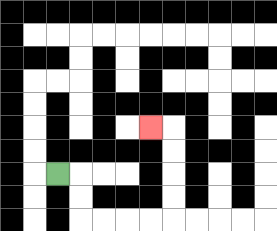{'start': '[2, 7]', 'end': '[6, 5]', 'path_directions': 'R,D,D,R,R,R,R,U,U,U,U,L', 'path_coordinates': '[[2, 7], [3, 7], [3, 8], [3, 9], [4, 9], [5, 9], [6, 9], [7, 9], [7, 8], [7, 7], [7, 6], [7, 5], [6, 5]]'}